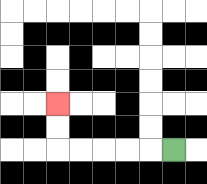{'start': '[7, 6]', 'end': '[2, 4]', 'path_directions': 'L,L,L,L,L,U,U', 'path_coordinates': '[[7, 6], [6, 6], [5, 6], [4, 6], [3, 6], [2, 6], [2, 5], [2, 4]]'}